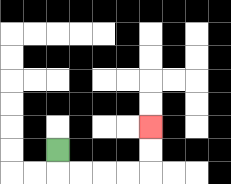{'start': '[2, 6]', 'end': '[6, 5]', 'path_directions': 'D,R,R,R,R,U,U', 'path_coordinates': '[[2, 6], [2, 7], [3, 7], [4, 7], [5, 7], [6, 7], [6, 6], [6, 5]]'}